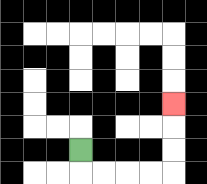{'start': '[3, 6]', 'end': '[7, 4]', 'path_directions': 'D,R,R,R,R,U,U,U', 'path_coordinates': '[[3, 6], [3, 7], [4, 7], [5, 7], [6, 7], [7, 7], [7, 6], [7, 5], [7, 4]]'}